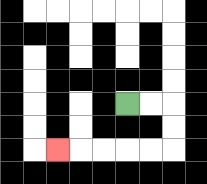{'start': '[5, 4]', 'end': '[2, 6]', 'path_directions': 'R,R,D,D,L,L,L,L,L', 'path_coordinates': '[[5, 4], [6, 4], [7, 4], [7, 5], [7, 6], [6, 6], [5, 6], [4, 6], [3, 6], [2, 6]]'}